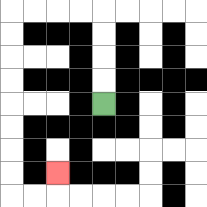{'start': '[4, 4]', 'end': '[2, 7]', 'path_directions': 'U,U,U,U,L,L,L,L,D,D,D,D,D,D,D,D,R,R,U', 'path_coordinates': '[[4, 4], [4, 3], [4, 2], [4, 1], [4, 0], [3, 0], [2, 0], [1, 0], [0, 0], [0, 1], [0, 2], [0, 3], [0, 4], [0, 5], [0, 6], [0, 7], [0, 8], [1, 8], [2, 8], [2, 7]]'}